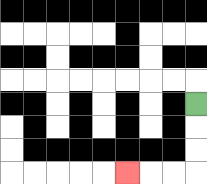{'start': '[8, 4]', 'end': '[5, 7]', 'path_directions': 'D,D,D,L,L,L', 'path_coordinates': '[[8, 4], [8, 5], [8, 6], [8, 7], [7, 7], [6, 7], [5, 7]]'}